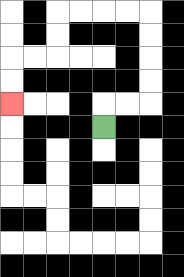{'start': '[4, 5]', 'end': '[0, 4]', 'path_directions': 'U,R,R,U,U,U,U,L,L,L,L,D,D,L,L,D,D', 'path_coordinates': '[[4, 5], [4, 4], [5, 4], [6, 4], [6, 3], [6, 2], [6, 1], [6, 0], [5, 0], [4, 0], [3, 0], [2, 0], [2, 1], [2, 2], [1, 2], [0, 2], [0, 3], [0, 4]]'}